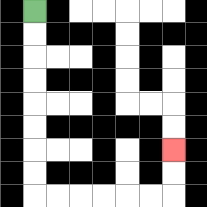{'start': '[1, 0]', 'end': '[7, 6]', 'path_directions': 'D,D,D,D,D,D,D,D,R,R,R,R,R,R,U,U', 'path_coordinates': '[[1, 0], [1, 1], [1, 2], [1, 3], [1, 4], [1, 5], [1, 6], [1, 7], [1, 8], [2, 8], [3, 8], [4, 8], [5, 8], [6, 8], [7, 8], [7, 7], [7, 6]]'}